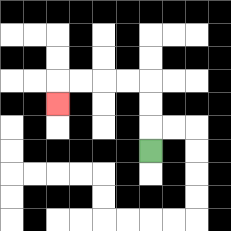{'start': '[6, 6]', 'end': '[2, 4]', 'path_directions': 'U,U,U,L,L,L,L,D', 'path_coordinates': '[[6, 6], [6, 5], [6, 4], [6, 3], [5, 3], [4, 3], [3, 3], [2, 3], [2, 4]]'}